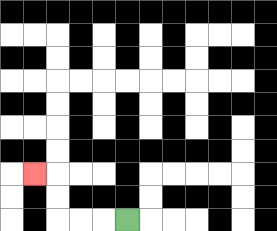{'start': '[5, 9]', 'end': '[1, 7]', 'path_directions': 'L,L,L,U,U,L', 'path_coordinates': '[[5, 9], [4, 9], [3, 9], [2, 9], [2, 8], [2, 7], [1, 7]]'}